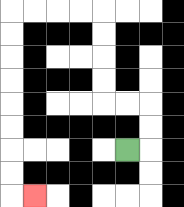{'start': '[5, 6]', 'end': '[1, 8]', 'path_directions': 'R,U,U,L,L,U,U,U,U,L,L,L,L,D,D,D,D,D,D,D,D,R', 'path_coordinates': '[[5, 6], [6, 6], [6, 5], [6, 4], [5, 4], [4, 4], [4, 3], [4, 2], [4, 1], [4, 0], [3, 0], [2, 0], [1, 0], [0, 0], [0, 1], [0, 2], [0, 3], [0, 4], [0, 5], [0, 6], [0, 7], [0, 8], [1, 8]]'}